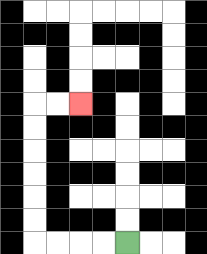{'start': '[5, 10]', 'end': '[3, 4]', 'path_directions': 'L,L,L,L,U,U,U,U,U,U,R,R', 'path_coordinates': '[[5, 10], [4, 10], [3, 10], [2, 10], [1, 10], [1, 9], [1, 8], [1, 7], [1, 6], [1, 5], [1, 4], [2, 4], [3, 4]]'}